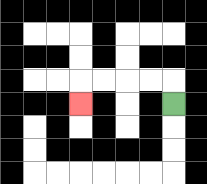{'start': '[7, 4]', 'end': '[3, 4]', 'path_directions': 'U,L,L,L,L,D', 'path_coordinates': '[[7, 4], [7, 3], [6, 3], [5, 3], [4, 3], [3, 3], [3, 4]]'}